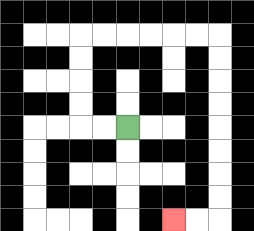{'start': '[5, 5]', 'end': '[7, 9]', 'path_directions': 'L,L,U,U,U,U,R,R,R,R,R,R,D,D,D,D,D,D,D,D,L,L', 'path_coordinates': '[[5, 5], [4, 5], [3, 5], [3, 4], [3, 3], [3, 2], [3, 1], [4, 1], [5, 1], [6, 1], [7, 1], [8, 1], [9, 1], [9, 2], [9, 3], [9, 4], [9, 5], [9, 6], [9, 7], [9, 8], [9, 9], [8, 9], [7, 9]]'}